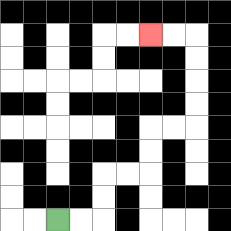{'start': '[2, 9]', 'end': '[6, 1]', 'path_directions': 'R,R,U,U,R,R,U,U,R,R,U,U,U,U,L,L', 'path_coordinates': '[[2, 9], [3, 9], [4, 9], [4, 8], [4, 7], [5, 7], [6, 7], [6, 6], [6, 5], [7, 5], [8, 5], [8, 4], [8, 3], [8, 2], [8, 1], [7, 1], [6, 1]]'}